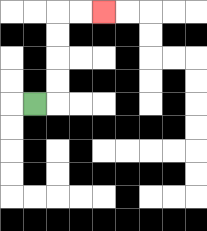{'start': '[1, 4]', 'end': '[4, 0]', 'path_directions': 'R,U,U,U,U,R,R', 'path_coordinates': '[[1, 4], [2, 4], [2, 3], [2, 2], [2, 1], [2, 0], [3, 0], [4, 0]]'}